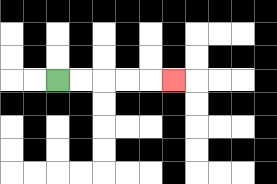{'start': '[2, 3]', 'end': '[7, 3]', 'path_directions': 'R,R,R,R,R', 'path_coordinates': '[[2, 3], [3, 3], [4, 3], [5, 3], [6, 3], [7, 3]]'}